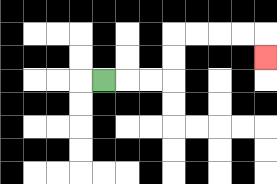{'start': '[4, 3]', 'end': '[11, 2]', 'path_directions': 'R,R,R,U,U,R,R,R,R,D', 'path_coordinates': '[[4, 3], [5, 3], [6, 3], [7, 3], [7, 2], [7, 1], [8, 1], [9, 1], [10, 1], [11, 1], [11, 2]]'}